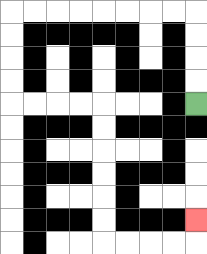{'start': '[8, 4]', 'end': '[8, 9]', 'path_directions': 'U,U,U,U,L,L,L,L,L,L,L,L,D,D,D,D,R,R,R,R,D,D,D,D,D,D,R,R,R,R,U', 'path_coordinates': '[[8, 4], [8, 3], [8, 2], [8, 1], [8, 0], [7, 0], [6, 0], [5, 0], [4, 0], [3, 0], [2, 0], [1, 0], [0, 0], [0, 1], [0, 2], [0, 3], [0, 4], [1, 4], [2, 4], [3, 4], [4, 4], [4, 5], [4, 6], [4, 7], [4, 8], [4, 9], [4, 10], [5, 10], [6, 10], [7, 10], [8, 10], [8, 9]]'}